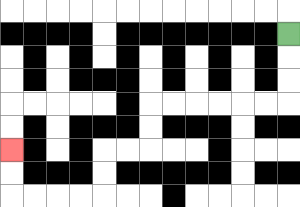{'start': '[12, 1]', 'end': '[0, 6]', 'path_directions': 'D,D,D,L,L,L,L,L,L,D,D,L,L,D,D,L,L,L,L,U,U', 'path_coordinates': '[[12, 1], [12, 2], [12, 3], [12, 4], [11, 4], [10, 4], [9, 4], [8, 4], [7, 4], [6, 4], [6, 5], [6, 6], [5, 6], [4, 6], [4, 7], [4, 8], [3, 8], [2, 8], [1, 8], [0, 8], [0, 7], [0, 6]]'}